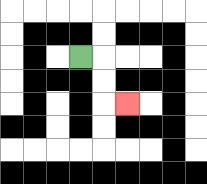{'start': '[3, 2]', 'end': '[5, 4]', 'path_directions': 'R,D,D,R', 'path_coordinates': '[[3, 2], [4, 2], [4, 3], [4, 4], [5, 4]]'}